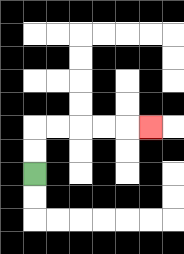{'start': '[1, 7]', 'end': '[6, 5]', 'path_directions': 'U,U,R,R,R,R,R', 'path_coordinates': '[[1, 7], [1, 6], [1, 5], [2, 5], [3, 5], [4, 5], [5, 5], [6, 5]]'}